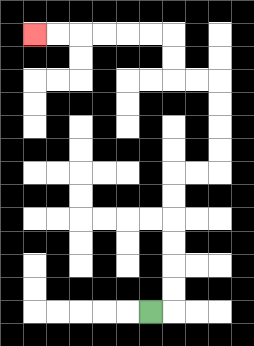{'start': '[6, 13]', 'end': '[1, 1]', 'path_directions': 'R,U,U,U,U,U,U,R,R,U,U,U,U,L,L,U,U,L,L,L,L,L,L', 'path_coordinates': '[[6, 13], [7, 13], [7, 12], [7, 11], [7, 10], [7, 9], [7, 8], [7, 7], [8, 7], [9, 7], [9, 6], [9, 5], [9, 4], [9, 3], [8, 3], [7, 3], [7, 2], [7, 1], [6, 1], [5, 1], [4, 1], [3, 1], [2, 1], [1, 1]]'}